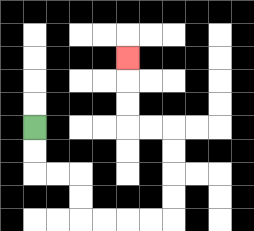{'start': '[1, 5]', 'end': '[5, 2]', 'path_directions': 'D,D,R,R,D,D,R,R,R,R,U,U,U,U,L,L,U,U,U', 'path_coordinates': '[[1, 5], [1, 6], [1, 7], [2, 7], [3, 7], [3, 8], [3, 9], [4, 9], [5, 9], [6, 9], [7, 9], [7, 8], [7, 7], [7, 6], [7, 5], [6, 5], [5, 5], [5, 4], [5, 3], [5, 2]]'}